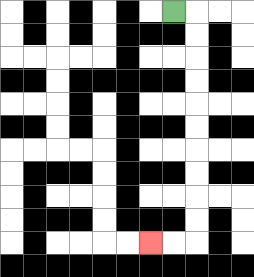{'start': '[7, 0]', 'end': '[6, 10]', 'path_directions': 'R,D,D,D,D,D,D,D,D,D,D,L,L', 'path_coordinates': '[[7, 0], [8, 0], [8, 1], [8, 2], [8, 3], [8, 4], [8, 5], [8, 6], [8, 7], [8, 8], [8, 9], [8, 10], [7, 10], [6, 10]]'}